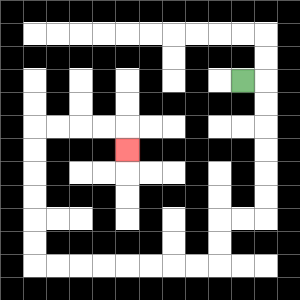{'start': '[10, 3]', 'end': '[5, 6]', 'path_directions': 'R,D,D,D,D,D,D,L,L,D,D,L,L,L,L,L,L,L,L,U,U,U,U,U,U,R,R,R,R,D', 'path_coordinates': '[[10, 3], [11, 3], [11, 4], [11, 5], [11, 6], [11, 7], [11, 8], [11, 9], [10, 9], [9, 9], [9, 10], [9, 11], [8, 11], [7, 11], [6, 11], [5, 11], [4, 11], [3, 11], [2, 11], [1, 11], [1, 10], [1, 9], [1, 8], [1, 7], [1, 6], [1, 5], [2, 5], [3, 5], [4, 5], [5, 5], [5, 6]]'}